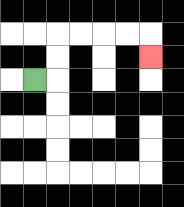{'start': '[1, 3]', 'end': '[6, 2]', 'path_directions': 'R,U,U,R,R,R,R,D', 'path_coordinates': '[[1, 3], [2, 3], [2, 2], [2, 1], [3, 1], [4, 1], [5, 1], [6, 1], [6, 2]]'}